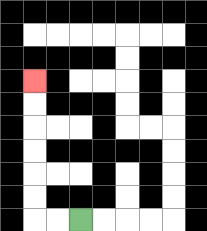{'start': '[3, 9]', 'end': '[1, 3]', 'path_directions': 'L,L,U,U,U,U,U,U', 'path_coordinates': '[[3, 9], [2, 9], [1, 9], [1, 8], [1, 7], [1, 6], [1, 5], [1, 4], [1, 3]]'}